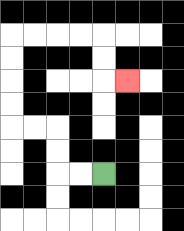{'start': '[4, 7]', 'end': '[5, 3]', 'path_directions': 'L,L,U,U,L,L,U,U,U,U,R,R,R,R,D,D,R', 'path_coordinates': '[[4, 7], [3, 7], [2, 7], [2, 6], [2, 5], [1, 5], [0, 5], [0, 4], [0, 3], [0, 2], [0, 1], [1, 1], [2, 1], [3, 1], [4, 1], [4, 2], [4, 3], [5, 3]]'}